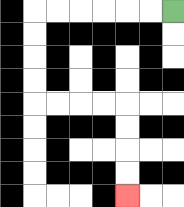{'start': '[7, 0]', 'end': '[5, 8]', 'path_directions': 'L,L,L,L,L,L,D,D,D,D,R,R,R,R,D,D,D,D', 'path_coordinates': '[[7, 0], [6, 0], [5, 0], [4, 0], [3, 0], [2, 0], [1, 0], [1, 1], [1, 2], [1, 3], [1, 4], [2, 4], [3, 4], [4, 4], [5, 4], [5, 5], [5, 6], [5, 7], [5, 8]]'}